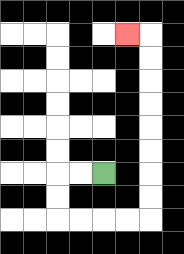{'start': '[4, 7]', 'end': '[5, 1]', 'path_directions': 'L,L,D,D,R,R,R,R,U,U,U,U,U,U,U,U,L', 'path_coordinates': '[[4, 7], [3, 7], [2, 7], [2, 8], [2, 9], [3, 9], [4, 9], [5, 9], [6, 9], [6, 8], [6, 7], [6, 6], [6, 5], [6, 4], [6, 3], [6, 2], [6, 1], [5, 1]]'}